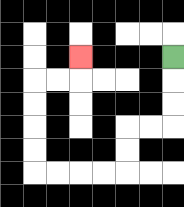{'start': '[7, 2]', 'end': '[3, 2]', 'path_directions': 'D,D,D,L,L,D,D,L,L,L,L,U,U,U,U,R,R,U', 'path_coordinates': '[[7, 2], [7, 3], [7, 4], [7, 5], [6, 5], [5, 5], [5, 6], [5, 7], [4, 7], [3, 7], [2, 7], [1, 7], [1, 6], [1, 5], [1, 4], [1, 3], [2, 3], [3, 3], [3, 2]]'}